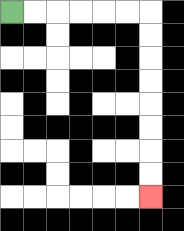{'start': '[0, 0]', 'end': '[6, 8]', 'path_directions': 'R,R,R,R,R,R,D,D,D,D,D,D,D,D', 'path_coordinates': '[[0, 0], [1, 0], [2, 0], [3, 0], [4, 0], [5, 0], [6, 0], [6, 1], [6, 2], [6, 3], [6, 4], [6, 5], [6, 6], [6, 7], [6, 8]]'}